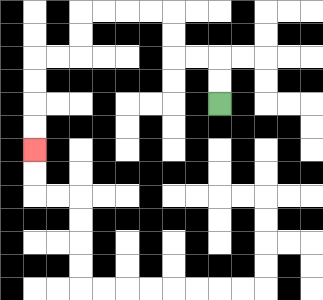{'start': '[9, 4]', 'end': '[1, 6]', 'path_directions': 'U,U,L,L,U,U,L,L,L,L,D,D,L,L,D,D,D,D', 'path_coordinates': '[[9, 4], [9, 3], [9, 2], [8, 2], [7, 2], [7, 1], [7, 0], [6, 0], [5, 0], [4, 0], [3, 0], [3, 1], [3, 2], [2, 2], [1, 2], [1, 3], [1, 4], [1, 5], [1, 6]]'}